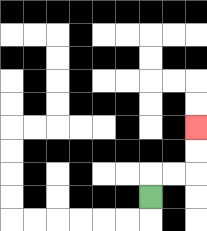{'start': '[6, 8]', 'end': '[8, 5]', 'path_directions': 'U,R,R,U,U', 'path_coordinates': '[[6, 8], [6, 7], [7, 7], [8, 7], [8, 6], [8, 5]]'}